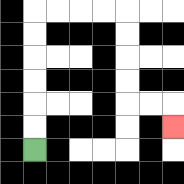{'start': '[1, 6]', 'end': '[7, 5]', 'path_directions': 'U,U,U,U,U,U,R,R,R,R,D,D,D,D,R,R,D', 'path_coordinates': '[[1, 6], [1, 5], [1, 4], [1, 3], [1, 2], [1, 1], [1, 0], [2, 0], [3, 0], [4, 0], [5, 0], [5, 1], [5, 2], [5, 3], [5, 4], [6, 4], [7, 4], [7, 5]]'}